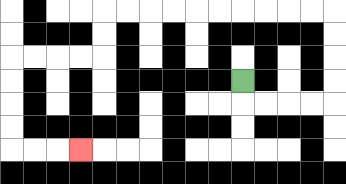{'start': '[10, 3]', 'end': '[3, 6]', 'path_directions': 'D,R,R,R,R,U,U,U,U,L,L,L,L,L,L,L,L,L,L,D,D,L,L,L,L,D,D,D,D,R,R,R', 'path_coordinates': '[[10, 3], [10, 4], [11, 4], [12, 4], [13, 4], [14, 4], [14, 3], [14, 2], [14, 1], [14, 0], [13, 0], [12, 0], [11, 0], [10, 0], [9, 0], [8, 0], [7, 0], [6, 0], [5, 0], [4, 0], [4, 1], [4, 2], [3, 2], [2, 2], [1, 2], [0, 2], [0, 3], [0, 4], [0, 5], [0, 6], [1, 6], [2, 6], [3, 6]]'}